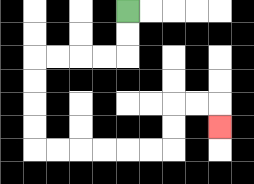{'start': '[5, 0]', 'end': '[9, 5]', 'path_directions': 'D,D,L,L,L,L,D,D,D,D,R,R,R,R,R,R,U,U,R,R,D', 'path_coordinates': '[[5, 0], [5, 1], [5, 2], [4, 2], [3, 2], [2, 2], [1, 2], [1, 3], [1, 4], [1, 5], [1, 6], [2, 6], [3, 6], [4, 6], [5, 6], [6, 6], [7, 6], [7, 5], [7, 4], [8, 4], [9, 4], [9, 5]]'}